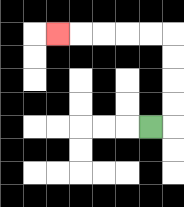{'start': '[6, 5]', 'end': '[2, 1]', 'path_directions': 'R,U,U,U,U,L,L,L,L,L', 'path_coordinates': '[[6, 5], [7, 5], [7, 4], [7, 3], [7, 2], [7, 1], [6, 1], [5, 1], [4, 1], [3, 1], [2, 1]]'}